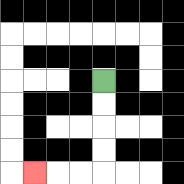{'start': '[4, 3]', 'end': '[1, 7]', 'path_directions': 'D,D,D,D,L,L,L', 'path_coordinates': '[[4, 3], [4, 4], [4, 5], [4, 6], [4, 7], [3, 7], [2, 7], [1, 7]]'}